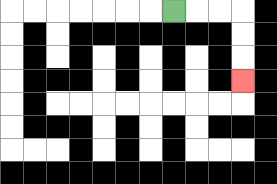{'start': '[7, 0]', 'end': '[10, 3]', 'path_directions': 'R,R,R,D,D,D', 'path_coordinates': '[[7, 0], [8, 0], [9, 0], [10, 0], [10, 1], [10, 2], [10, 3]]'}